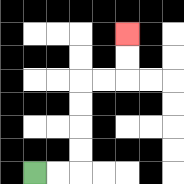{'start': '[1, 7]', 'end': '[5, 1]', 'path_directions': 'R,R,U,U,U,U,R,R,U,U', 'path_coordinates': '[[1, 7], [2, 7], [3, 7], [3, 6], [3, 5], [3, 4], [3, 3], [4, 3], [5, 3], [5, 2], [5, 1]]'}